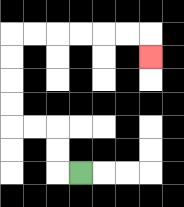{'start': '[3, 7]', 'end': '[6, 2]', 'path_directions': 'L,U,U,L,L,U,U,U,U,R,R,R,R,R,R,D', 'path_coordinates': '[[3, 7], [2, 7], [2, 6], [2, 5], [1, 5], [0, 5], [0, 4], [0, 3], [0, 2], [0, 1], [1, 1], [2, 1], [3, 1], [4, 1], [5, 1], [6, 1], [6, 2]]'}